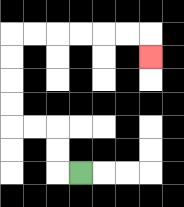{'start': '[3, 7]', 'end': '[6, 2]', 'path_directions': 'L,U,U,L,L,U,U,U,U,R,R,R,R,R,R,D', 'path_coordinates': '[[3, 7], [2, 7], [2, 6], [2, 5], [1, 5], [0, 5], [0, 4], [0, 3], [0, 2], [0, 1], [1, 1], [2, 1], [3, 1], [4, 1], [5, 1], [6, 1], [6, 2]]'}